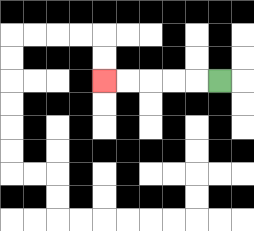{'start': '[9, 3]', 'end': '[4, 3]', 'path_directions': 'L,L,L,L,L', 'path_coordinates': '[[9, 3], [8, 3], [7, 3], [6, 3], [5, 3], [4, 3]]'}